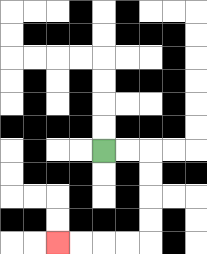{'start': '[4, 6]', 'end': '[2, 10]', 'path_directions': 'R,R,D,D,D,D,L,L,L,L', 'path_coordinates': '[[4, 6], [5, 6], [6, 6], [6, 7], [6, 8], [6, 9], [6, 10], [5, 10], [4, 10], [3, 10], [2, 10]]'}